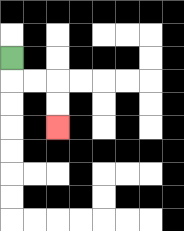{'start': '[0, 2]', 'end': '[2, 5]', 'path_directions': 'D,R,R,D,D', 'path_coordinates': '[[0, 2], [0, 3], [1, 3], [2, 3], [2, 4], [2, 5]]'}